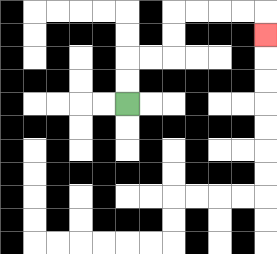{'start': '[5, 4]', 'end': '[11, 1]', 'path_directions': 'U,U,R,R,U,U,R,R,R,R,D', 'path_coordinates': '[[5, 4], [5, 3], [5, 2], [6, 2], [7, 2], [7, 1], [7, 0], [8, 0], [9, 0], [10, 0], [11, 0], [11, 1]]'}